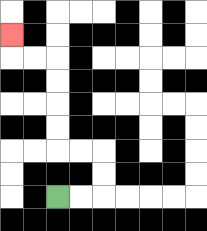{'start': '[2, 8]', 'end': '[0, 1]', 'path_directions': 'R,R,U,U,L,L,U,U,U,U,L,L,U', 'path_coordinates': '[[2, 8], [3, 8], [4, 8], [4, 7], [4, 6], [3, 6], [2, 6], [2, 5], [2, 4], [2, 3], [2, 2], [1, 2], [0, 2], [0, 1]]'}